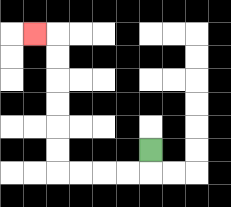{'start': '[6, 6]', 'end': '[1, 1]', 'path_directions': 'D,L,L,L,L,U,U,U,U,U,U,L', 'path_coordinates': '[[6, 6], [6, 7], [5, 7], [4, 7], [3, 7], [2, 7], [2, 6], [2, 5], [2, 4], [2, 3], [2, 2], [2, 1], [1, 1]]'}